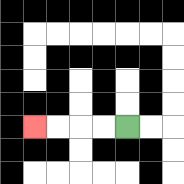{'start': '[5, 5]', 'end': '[1, 5]', 'path_directions': 'L,L,L,L', 'path_coordinates': '[[5, 5], [4, 5], [3, 5], [2, 5], [1, 5]]'}